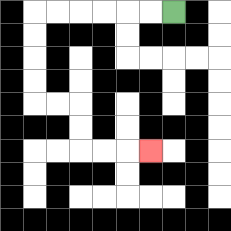{'start': '[7, 0]', 'end': '[6, 6]', 'path_directions': 'L,L,L,L,L,L,D,D,D,D,R,R,D,D,R,R,R', 'path_coordinates': '[[7, 0], [6, 0], [5, 0], [4, 0], [3, 0], [2, 0], [1, 0], [1, 1], [1, 2], [1, 3], [1, 4], [2, 4], [3, 4], [3, 5], [3, 6], [4, 6], [5, 6], [6, 6]]'}